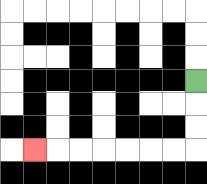{'start': '[8, 3]', 'end': '[1, 6]', 'path_directions': 'D,D,D,L,L,L,L,L,L,L', 'path_coordinates': '[[8, 3], [8, 4], [8, 5], [8, 6], [7, 6], [6, 6], [5, 6], [4, 6], [3, 6], [2, 6], [1, 6]]'}